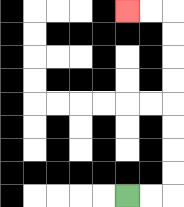{'start': '[5, 8]', 'end': '[5, 0]', 'path_directions': 'R,R,U,U,U,U,U,U,U,U,L,L', 'path_coordinates': '[[5, 8], [6, 8], [7, 8], [7, 7], [7, 6], [7, 5], [7, 4], [7, 3], [7, 2], [7, 1], [7, 0], [6, 0], [5, 0]]'}